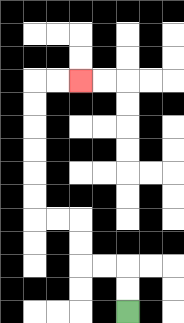{'start': '[5, 13]', 'end': '[3, 3]', 'path_directions': 'U,U,L,L,U,U,L,L,U,U,U,U,U,U,R,R', 'path_coordinates': '[[5, 13], [5, 12], [5, 11], [4, 11], [3, 11], [3, 10], [3, 9], [2, 9], [1, 9], [1, 8], [1, 7], [1, 6], [1, 5], [1, 4], [1, 3], [2, 3], [3, 3]]'}